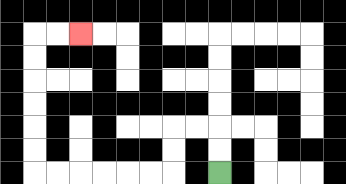{'start': '[9, 7]', 'end': '[3, 1]', 'path_directions': 'U,U,L,L,D,D,L,L,L,L,L,L,U,U,U,U,U,U,R,R', 'path_coordinates': '[[9, 7], [9, 6], [9, 5], [8, 5], [7, 5], [7, 6], [7, 7], [6, 7], [5, 7], [4, 7], [3, 7], [2, 7], [1, 7], [1, 6], [1, 5], [1, 4], [1, 3], [1, 2], [1, 1], [2, 1], [3, 1]]'}